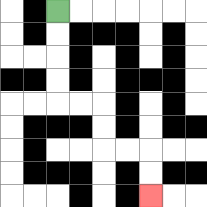{'start': '[2, 0]', 'end': '[6, 8]', 'path_directions': 'D,D,D,D,R,R,D,D,R,R,D,D', 'path_coordinates': '[[2, 0], [2, 1], [2, 2], [2, 3], [2, 4], [3, 4], [4, 4], [4, 5], [4, 6], [5, 6], [6, 6], [6, 7], [6, 8]]'}